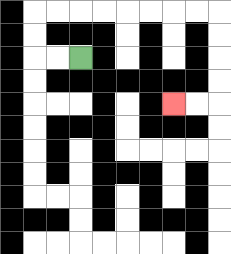{'start': '[3, 2]', 'end': '[7, 4]', 'path_directions': 'L,L,U,U,R,R,R,R,R,R,R,R,D,D,D,D,L,L', 'path_coordinates': '[[3, 2], [2, 2], [1, 2], [1, 1], [1, 0], [2, 0], [3, 0], [4, 0], [5, 0], [6, 0], [7, 0], [8, 0], [9, 0], [9, 1], [9, 2], [9, 3], [9, 4], [8, 4], [7, 4]]'}